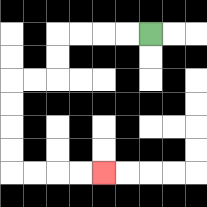{'start': '[6, 1]', 'end': '[4, 7]', 'path_directions': 'L,L,L,L,D,D,L,L,D,D,D,D,R,R,R,R', 'path_coordinates': '[[6, 1], [5, 1], [4, 1], [3, 1], [2, 1], [2, 2], [2, 3], [1, 3], [0, 3], [0, 4], [0, 5], [0, 6], [0, 7], [1, 7], [2, 7], [3, 7], [4, 7]]'}